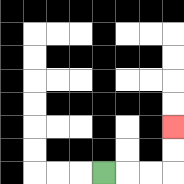{'start': '[4, 7]', 'end': '[7, 5]', 'path_directions': 'R,R,R,U,U', 'path_coordinates': '[[4, 7], [5, 7], [6, 7], [7, 7], [7, 6], [7, 5]]'}